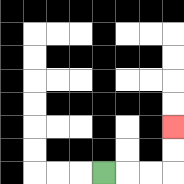{'start': '[4, 7]', 'end': '[7, 5]', 'path_directions': 'R,R,R,U,U', 'path_coordinates': '[[4, 7], [5, 7], [6, 7], [7, 7], [7, 6], [7, 5]]'}